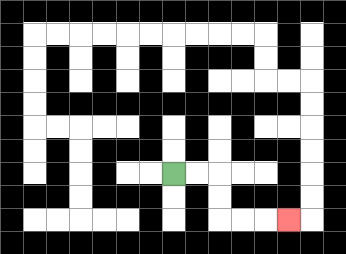{'start': '[7, 7]', 'end': '[12, 9]', 'path_directions': 'R,R,D,D,R,R,R', 'path_coordinates': '[[7, 7], [8, 7], [9, 7], [9, 8], [9, 9], [10, 9], [11, 9], [12, 9]]'}